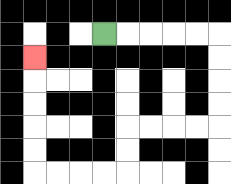{'start': '[4, 1]', 'end': '[1, 2]', 'path_directions': 'R,R,R,R,R,D,D,D,D,L,L,L,L,D,D,L,L,L,L,U,U,U,U,U', 'path_coordinates': '[[4, 1], [5, 1], [6, 1], [7, 1], [8, 1], [9, 1], [9, 2], [9, 3], [9, 4], [9, 5], [8, 5], [7, 5], [6, 5], [5, 5], [5, 6], [5, 7], [4, 7], [3, 7], [2, 7], [1, 7], [1, 6], [1, 5], [1, 4], [1, 3], [1, 2]]'}